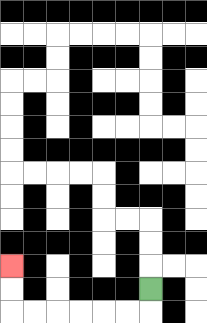{'start': '[6, 12]', 'end': '[0, 11]', 'path_directions': 'D,L,L,L,L,L,L,U,U', 'path_coordinates': '[[6, 12], [6, 13], [5, 13], [4, 13], [3, 13], [2, 13], [1, 13], [0, 13], [0, 12], [0, 11]]'}